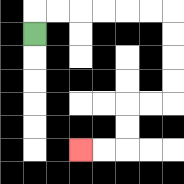{'start': '[1, 1]', 'end': '[3, 6]', 'path_directions': 'U,R,R,R,R,R,R,D,D,D,D,L,L,D,D,L,L', 'path_coordinates': '[[1, 1], [1, 0], [2, 0], [3, 0], [4, 0], [5, 0], [6, 0], [7, 0], [7, 1], [7, 2], [7, 3], [7, 4], [6, 4], [5, 4], [5, 5], [5, 6], [4, 6], [3, 6]]'}